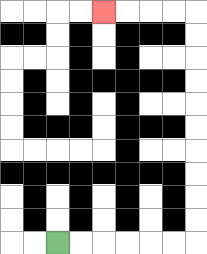{'start': '[2, 10]', 'end': '[4, 0]', 'path_directions': 'R,R,R,R,R,R,U,U,U,U,U,U,U,U,U,U,L,L,L,L', 'path_coordinates': '[[2, 10], [3, 10], [4, 10], [5, 10], [6, 10], [7, 10], [8, 10], [8, 9], [8, 8], [8, 7], [8, 6], [8, 5], [8, 4], [8, 3], [8, 2], [8, 1], [8, 0], [7, 0], [6, 0], [5, 0], [4, 0]]'}